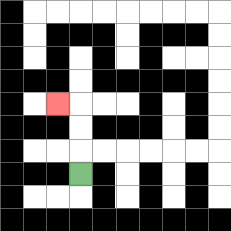{'start': '[3, 7]', 'end': '[2, 4]', 'path_directions': 'U,U,U,L', 'path_coordinates': '[[3, 7], [3, 6], [3, 5], [3, 4], [2, 4]]'}